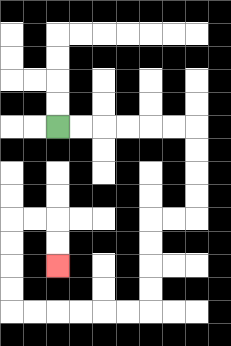{'start': '[2, 5]', 'end': '[2, 11]', 'path_directions': 'R,R,R,R,R,R,D,D,D,D,L,L,D,D,D,D,L,L,L,L,L,L,U,U,U,U,R,R,D,D', 'path_coordinates': '[[2, 5], [3, 5], [4, 5], [5, 5], [6, 5], [7, 5], [8, 5], [8, 6], [8, 7], [8, 8], [8, 9], [7, 9], [6, 9], [6, 10], [6, 11], [6, 12], [6, 13], [5, 13], [4, 13], [3, 13], [2, 13], [1, 13], [0, 13], [0, 12], [0, 11], [0, 10], [0, 9], [1, 9], [2, 9], [2, 10], [2, 11]]'}